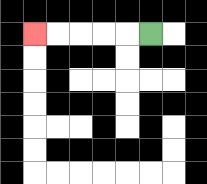{'start': '[6, 1]', 'end': '[1, 1]', 'path_directions': 'L,L,L,L,L', 'path_coordinates': '[[6, 1], [5, 1], [4, 1], [3, 1], [2, 1], [1, 1]]'}